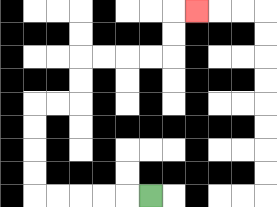{'start': '[6, 8]', 'end': '[8, 0]', 'path_directions': 'L,L,L,L,L,U,U,U,U,R,R,U,U,R,R,R,R,U,U,R', 'path_coordinates': '[[6, 8], [5, 8], [4, 8], [3, 8], [2, 8], [1, 8], [1, 7], [1, 6], [1, 5], [1, 4], [2, 4], [3, 4], [3, 3], [3, 2], [4, 2], [5, 2], [6, 2], [7, 2], [7, 1], [7, 0], [8, 0]]'}